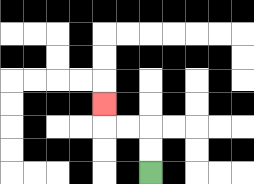{'start': '[6, 7]', 'end': '[4, 4]', 'path_directions': 'U,U,L,L,U', 'path_coordinates': '[[6, 7], [6, 6], [6, 5], [5, 5], [4, 5], [4, 4]]'}